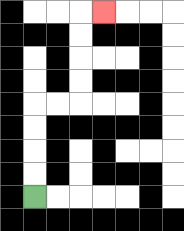{'start': '[1, 8]', 'end': '[4, 0]', 'path_directions': 'U,U,U,U,R,R,U,U,U,U,R', 'path_coordinates': '[[1, 8], [1, 7], [1, 6], [1, 5], [1, 4], [2, 4], [3, 4], [3, 3], [3, 2], [3, 1], [3, 0], [4, 0]]'}